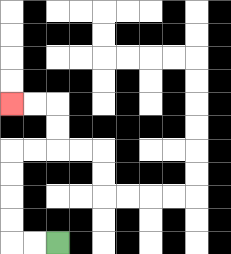{'start': '[2, 10]', 'end': '[0, 4]', 'path_directions': 'L,L,U,U,U,U,R,R,U,U,L,L', 'path_coordinates': '[[2, 10], [1, 10], [0, 10], [0, 9], [0, 8], [0, 7], [0, 6], [1, 6], [2, 6], [2, 5], [2, 4], [1, 4], [0, 4]]'}